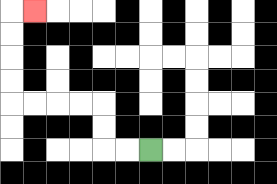{'start': '[6, 6]', 'end': '[1, 0]', 'path_directions': 'L,L,U,U,L,L,L,L,U,U,U,U,R', 'path_coordinates': '[[6, 6], [5, 6], [4, 6], [4, 5], [4, 4], [3, 4], [2, 4], [1, 4], [0, 4], [0, 3], [0, 2], [0, 1], [0, 0], [1, 0]]'}